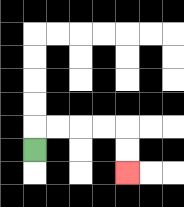{'start': '[1, 6]', 'end': '[5, 7]', 'path_directions': 'U,R,R,R,R,D,D', 'path_coordinates': '[[1, 6], [1, 5], [2, 5], [3, 5], [4, 5], [5, 5], [5, 6], [5, 7]]'}